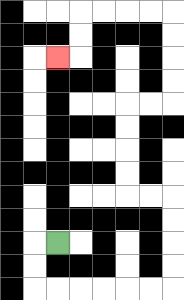{'start': '[2, 10]', 'end': '[2, 2]', 'path_directions': 'L,D,D,R,R,R,R,R,R,U,U,U,U,L,L,U,U,U,U,R,R,U,U,U,U,L,L,L,L,D,D,L', 'path_coordinates': '[[2, 10], [1, 10], [1, 11], [1, 12], [2, 12], [3, 12], [4, 12], [5, 12], [6, 12], [7, 12], [7, 11], [7, 10], [7, 9], [7, 8], [6, 8], [5, 8], [5, 7], [5, 6], [5, 5], [5, 4], [6, 4], [7, 4], [7, 3], [7, 2], [7, 1], [7, 0], [6, 0], [5, 0], [4, 0], [3, 0], [3, 1], [3, 2], [2, 2]]'}